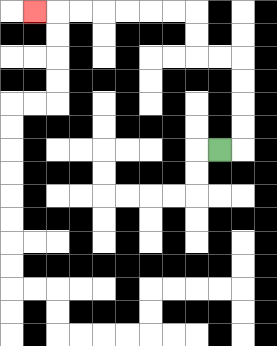{'start': '[9, 6]', 'end': '[1, 0]', 'path_directions': 'R,U,U,U,U,L,L,U,U,L,L,L,L,L,L,L', 'path_coordinates': '[[9, 6], [10, 6], [10, 5], [10, 4], [10, 3], [10, 2], [9, 2], [8, 2], [8, 1], [8, 0], [7, 0], [6, 0], [5, 0], [4, 0], [3, 0], [2, 0], [1, 0]]'}